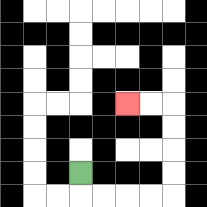{'start': '[3, 7]', 'end': '[5, 4]', 'path_directions': 'D,R,R,R,R,U,U,U,U,L,L', 'path_coordinates': '[[3, 7], [3, 8], [4, 8], [5, 8], [6, 8], [7, 8], [7, 7], [7, 6], [7, 5], [7, 4], [6, 4], [5, 4]]'}